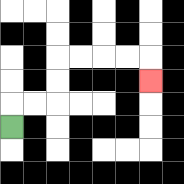{'start': '[0, 5]', 'end': '[6, 3]', 'path_directions': 'U,R,R,U,U,R,R,R,R,D', 'path_coordinates': '[[0, 5], [0, 4], [1, 4], [2, 4], [2, 3], [2, 2], [3, 2], [4, 2], [5, 2], [6, 2], [6, 3]]'}